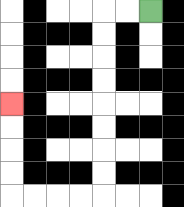{'start': '[6, 0]', 'end': '[0, 4]', 'path_directions': 'L,L,D,D,D,D,D,D,D,D,L,L,L,L,U,U,U,U', 'path_coordinates': '[[6, 0], [5, 0], [4, 0], [4, 1], [4, 2], [4, 3], [4, 4], [4, 5], [4, 6], [4, 7], [4, 8], [3, 8], [2, 8], [1, 8], [0, 8], [0, 7], [0, 6], [0, 5], [0, 4]]'}